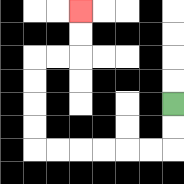{'start': '[7, 4]', 'end': '[3, 0]', 'path_directions': 'D,D,L,L,L,L,L,L,U,U,U,U,R,R,U,U', 'path_coordinates': '[[7, 4], [7, 5], [7, 6], [6, 6], [5, 6], [4, 6], [3, 6], [2, 6], [1, 6], [1, 5], [1, 4], [1, 3], [1, 2], [2, 2], [3, 2], [3, 1], [3, 0]]'}